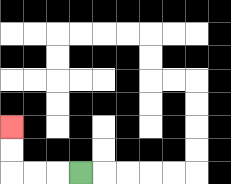{'start': '[3, 7]', 'end': '[0, 5]', 'path_directions': 'L,L,L,U,U', 'path_coordinates': '[[3, 7], [2, 7], [1, 7], [0, 7], [0, 6], [0, 5]]'}